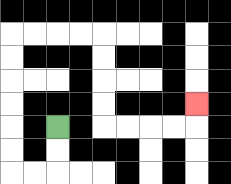{'start': '[2, 5]', 'end': '[8, 4]', 'path_directions': 'D,D,L,L,U,U,U,U,U,U,R,R,R,R,D,D,D,D,R,R,R,R,U', 'path_coordinates': '[[2, 5], [2, 6], [2, 7], [1, 7], [0, 7], [0, 6], [0, 5], [0, 4], [0, 3], [0, 2], [0, 1], [1, 1], [2, 1], [3, 1], [4, 1], [4, 2], [4, 3], [4, 4], [4, 5], [5, 5], [6, 5], [7, 5], [8, 5], [8, 4]]'}